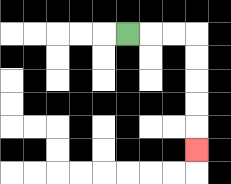{'start': '[5, 1]', 'end': '[8, 6]', 'path_directions': 'R,R,R,D,D,D,D,D', 'path_coordinates': '[[5, 1], [6, 1], [7, 1], [8, 1], [8, 2], [8, 3], [8, 4], [8, 5], [8, 6]]'}